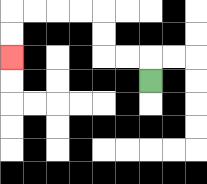{'start': '[6, 3]', 'end': '[0, 2]', 'path_directions': 'U,L,L,U,U,L,L,L,L,D,D', 'path_coordinates': '[[6, 3], [6, 2], [5, 2], [4, 2], [4, 1], [4, 0], [3, 0], [2, 0], [1, 0], [0, 0], [0, 1], [0, 2]]'}